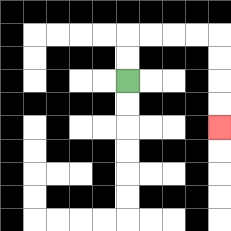{'start': '[5, 3]', 'end': '[9, 5]', 'path_directions': 'U,U,R,R,R,R,D,D,D,D', 'path_coordinates': '[[5, 3], [5, 2], [5, 1], [6, 1], [7, 1], [8, 1], [9, 1], [9, 2], [9, 3], [9, 4], [9, 5]]'}